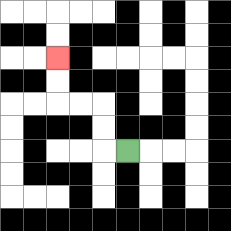{'start': '[5, 6]', 'end': '[2, 2]', 'path_directions': 'L,U,U,L,L,U,U', 'path_coordinates': '[[5, 6], [4, 6], [4, 5], [4, 4], [3, 4], [2, 4], [2, 3], [2, 2]]'}